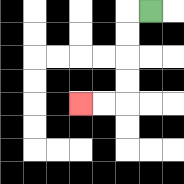{'start': '[6, 0]', 'end': '[3, 4]', 'path_directions': 'L,D,D,D,D,L,L', 'path_coordinates': '[[6, 0], [5, 0], [5, 1], [5, 2], [5, 3], [5, 4], [4, 4], [3, 4]]'}